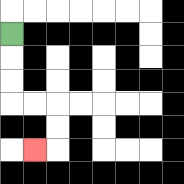{'start': '[0, 1]', 'end': '[1, 6]', 'path_directions': 'D,D,D,R,R,D,D,L', 'path_coordinates': '[[0, 1], [0, 2], [0, 3], [0, 4], [1, 4], [2, 4], [2, 5], [2, 6], [1, 6]]'}